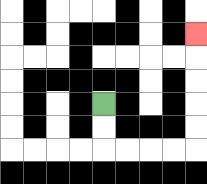{'start': '[4, 4]', 'end': '[8, 1]', 'path_directions': 'D,D,R,R,R,R,U,U,U,U,U', 'path_coordinates': '[[4, 4], [4, 5], [4, 6], [5, 6], [6, 6], [7, 6], [8, 6], [8, 5], [8, 4], [8, 3], [8, 2], [8, 1]]'}